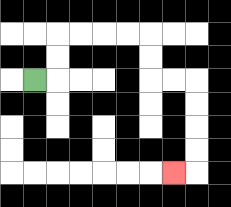{'start': '[1, 3]', 'end': '[7, 7]', 'path_directions': 'R,U,U,R,R,R,R,D,D,R,R,D,D,D,D,L', 'path_coordinates': '[[1, 3], [2, 3], [2, 2], [2, 1], [3, 1], [4, 1], [5, 1], [6, 1], [6, 2], [6, 3], [7, 3], [8, 3], [8, 4], [8, 5], [8, 6], [8, 7], [7, 7]]'}